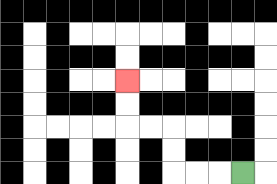{'start': '[10, 7]', 'end': '[5, 3]', 'path_directions': 'L,L,L,U,U,L,L,U,U', 'path_coordinates': '[[10, 7], [9, 7], [8, 7], [7, 7], [7, 6], [7, 5], [6, 5], [5, 5], [5, 4], [5, 3]]'}